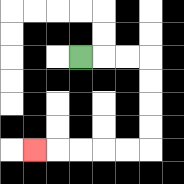{'start': '[3, 2]', 'end': '[1, 6]', 'path_directions': 'R,R,R,D,D,D,D,L,L,L,L,L', 'path_coordinates': '[[3, 2], [4, 2], [5, 2], [6, 2], [6, 3], [6, 4], [6, 5], [6, 6], [5, 6], [4, 6], [3, 6], [2, 6], [1, 6]]'}